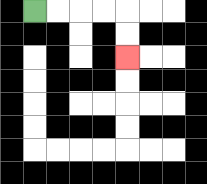{'start': '[1, 0]', 'end': '[5, 2]', 'path_directions': 'R,R,R,R,D,D', 'path_coordinates': '[[1, 0], [2, 0], [3, 0], [4, 0], [5, 0], [5, 1], [5, 2]]'}